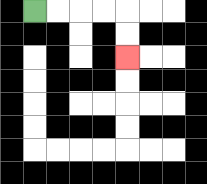{'start': '[1, 0]', 'end': '[5, 2]', 'path_directions': 'R,R,R,R,D,D', 'path_coordinates': '[[1, 0], [2, 0], [3, 0], [4, 0], [5, 0], [5, 1], [5, 2]]'}